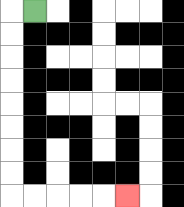{'start': '[1, 0]', 'end': '[5, 8]', 'path_directions': 'L,D,D,D,D,D,D,D,D,R,R,R,R,R', 'path_coordinates': '[[1, 0], [0, 0], [0, 1], [0, 2], [0, 3], [0, 4], [0, 5], [0, 6], [0, 7], [0, 8], [1, 8], [2, 8], [3, 8], [4, 8], [5, 8]]'}